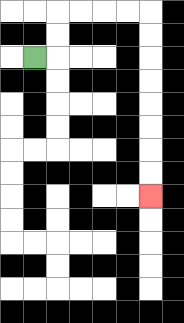{'start': '[1, 2]', 'end': '[6, 8]', 'path_directions': 'R,U,U,R,R,R,R,D,D,D,D,D,D,D,D', 'path_coordinates': '[[1, 2], [2, 2], [2, 1], [2, 0], [3, 0], [4, 0], [5, 0], [6, 0], [6, 1], [6, 2], [6, 3], [6, 4], [6, 5], [6, 6], [6, 7], [6, 8]]'}